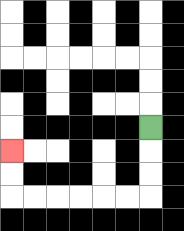{'start': '[6, 5]', 'end': '[0, 6]', 'path_directions': 'D,D,D,L,L,L,L,L,L,U,U', 'path_coordinates': '[[6, 5], [6, 6], [6, 7], [6, 8], [5, 8], [4, 8], [3, 8], [2, 8], [1, 8], [0, 8], [0, 7], [0, 6]]'}